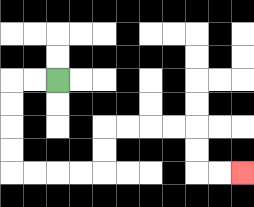{'start': '[2, 3]', 'end': '[10, 7]', 'path_directions': 'L,L,D,D,D,D,R,R,R,R,U,U,R,R,R,R,D,D,R,R', 'path_coordinates': '[[2, 3], [1, 3], [0, 3], [0, 4], [0, 5], [0, 6], [0, 7], [1, 7], [2, 7], [3, 7], [4, 7], [4, 6], [4, 5], [5, 5], [6, 5], [7, 5], [8, 5], [8, 6], [8, 7], [9, 7], [10, 7]]'}